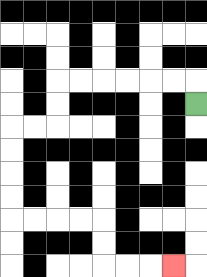{'start': '[8, 4]', 'end': '[7, 11]', 'path_directions': 'U,L,L,L,L,L,L,D,D,L,L,D,D,D,D,R,R,R,R,D,D,R,R,R', 'path_coordinates': '[[8, 4], [8, 3], [7, 3], [6, 3], [5, 3], [4, 3], [3, 3], [2, 3], [2, 4], [2, 5], [1, 5], [0, 5], [0, 6], [0, 7], [0, 8], [0, 9], [1, 9], [2, 9], [3, 9], [4, 9], [4, 10], [4, 11], [5, 11], [6, 11], [7, 11]]'}